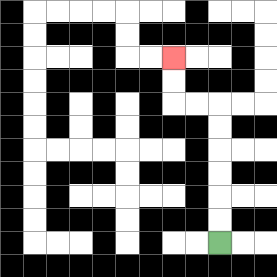{'start': '[9, 10]', 'end': '[7, 2]', 'path_directions': 'U,U,U,U,U,U,L,L,U,U', 'path_coordinates': '[[9, 10], [9, 9], [9, 8], [9, 7], [9, 6], [9, 5], [9, 4], [8, 4], [7, 4], [7, 3], [7, 2]]'}